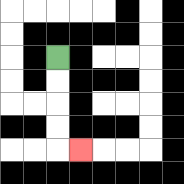{'start': '[2, 2]', 'end': '[3, 6]', 'path_directions': 'D,D,D,D,R', 'path_coordinates': '[[2, 2], [2, 3], [2, 4], [2, 5], [2, 6], [3, 6]]'}